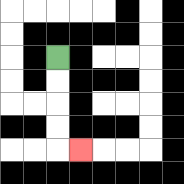{'start': '[2, 2]', 'end': '[3, 6]', 'path_directions': 'D,D,D,D,R', 'path_coordinates': '[[2, 2], [2, 3], [2, 4], [2, 5], [2, 6], [3, 6]]'}